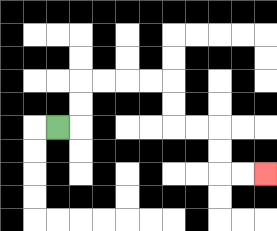{'start': '[2, 5]', 'end': '[11, 7]', 'path_directions': 'R,U,U,R,R,R,R,D,D,R,R,D,D,R,R', 'path_coordinates': '[[2, 5], [3, 5], [3, 4], [3, 3], [4, 3], [5, 3], [6, 3], [7, 3], [7, 4], [7, 5], [8, 5], [9, 5], [9, 6], [9, 7], [10, 7], [11, 7]]'}